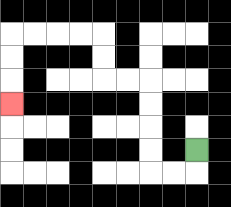{'start': '[8, 6]', 'end': '[0, 4]', 'path_directions': 'D,L,L,U,U,U,U,L,L,U,U,L,L,L,L,D,D,D', 'path_coordinates': '[[8, 6], [8, 7], [7, 7], [6, 7], [6, 6], [6, 5], [6, 4], [6, 3], [5, 3], [4, 3], [4, 2], [4, 1], [3, 1], [2, 1], [1, 1], [0, 1], [0, 2], [0, 3], [0, 4]]'}